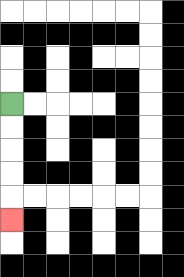{'start': '[0, 4]', 'end': '[0, 9]', 'path_directions': 'D,D,D,D,D', 'path_coordinates': '[[0, 4], [0, 5], [0, 6], [0, 7], [0, 8], [0, 9]]'}